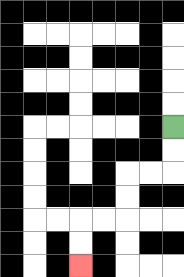{'start': '[7, 5]', 'end': '[3, 11]', 'path_directions': 'D,D,L,L,D,D,L,L,D,D', 'path_coordinates': '[[7, 5], [7, 6], [7, 7], [6, 7], [5, 7], [5, 8], [5, 9], [4, 9], [3, 9], [3, 10], [3, 11]]'}